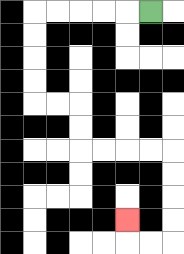{'start': '[6, 0]', 'end': '[5, 9]', 'path_directions': 'L,L,L,L,L,D,D,D,D,R,R,D,D,R,R,R,R,D,D,D,D,L,L,U', 'path_coordinates': '[[6, 0], [5, 0], [4, 0], [3, 0], [2, 0], [1, 0], [1, 1], [1, 2], [1, 3], [1, 4], [2, 4], [3, 4], [3, 5], [3, 6], [4, 6], [5, 6], [6, 6], [7, 6], [7, 7], [7, 8], [7, 9], [7, 10], [6, 10], [5, 10], [5, 9]]'}